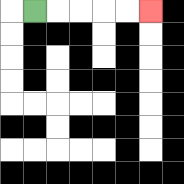{'start': '[1, 0]', 'end': '[6, 0]', 'path_directions': 'R,R,R,R,R', 'path_coordinates': '[[1, 0], [2, 0], [3, 0], [4, 0], [5, 0], [6, 0]]'}